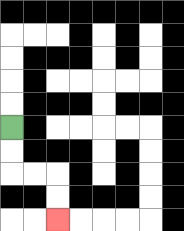{'start': '[0, 5]', 'end': '[2, 9]', 'path_directions': 'D,D,R,R,D,D', 'path_coordinates': '[[0, 5], [0, 6], [0, 7], [1, 7], [2, 7], [2, 8], [2, 9]]'}